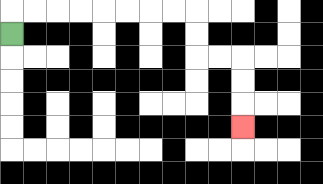{'start': '[0, 1]', 'end': '[10, 5]', 'path_directions': 'U,R,R,R,R,R,R,R,R,D,D,R,R,D,D,D', 'path_coordinates': '[[0, 1], [0, 0], [1, 0], [2, 0], [3, 0], [4, 0], [5, 0], [6, 0], [7, 0], [8, 0], [8, 1], [8, 2], [9, 2], [10, 2], [10, 3], [10, 4], [10, 5]]'}